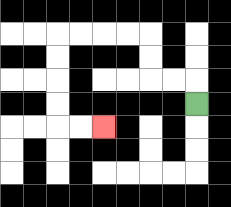{'start': '[8, 4]', 'end': '[4, 5]', 'path_directions': 'U,L,L,U,U,L,L,L,L,D,D,D,D,R,R', 'path_coordinates': '[[8, 4], [8, 3], [7, 3], [6, 3], [6, 2], [6, 1], [5, 1], [4, 1], [3, 1], [2, 1], [2, 2], [2, 3], [2, 4], [2, 5], [3, 5], [4, 5]]'}